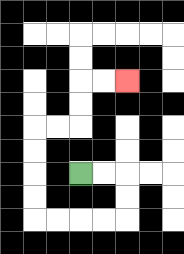{'start': '[3, 7]', 'end': '[5, 3]', 'path_directions': 'R,R,D,D,L,L,L,L,U,U,U,U,R,R,U,U,R,R', 'path_coordinates': '[[3, 7], [4, 7], [5, 7], [5, 8], [5, 9], [4, 9], [3, 9], [2, 9], [1, 9], [1, 8], [1, 7], [1, 6], [1, 5], [2, 5], [3, 5], [3, 4], [3, 3], [4, 3], [5, 3]]'}